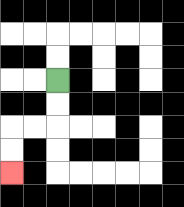{'start': '[2, 3]', 'end': '[0, 7]', 'path_directions': 'D,D,L,L,D,D', 'path_coordinates': '[[2, 3], [2, 4], [2, 5], [1, 5], [0, 5], [0, 6], [0, 7]]'}